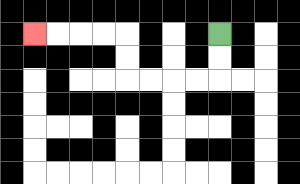{'start': '[9, 1]', 'end': '[1, 1]', 'path_directions': 'D,D,L,L,L,L,U,U,L,L,L,L', 'path_coordinates': '[[9, 1], [9, 2], [9, 3], [8, 3], [7, 3], [6, 3], [5, 3], [5, 2], [5, 1], [4, 1], [3, 1], [2, 1], [1, 1]]'}